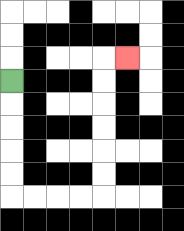{'start': '[0, 3]', 'end': '[5, 2]', 'path_directions': 'D,D,D,D,D,R,R,R,R,U,U,U,U,U,U,R', 'path_coordinates': '[[0, 3], [0, 4], [0, 5], [0, 6], [0, 7], [0, 8], [1, 8], [2, 8], [3, 8], [4, 8], [4, 7], [4, 6], [4, 5], [4, 4], [4, 3], [4, 2], [5, 2]]'}